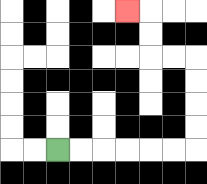{'start': '[2, 6]', 'end': '[5, 0]', 'path_directions': 'R,R,R,R,R,R,U,U,U,U,L,L,U,U,L', 'path_coordinates': '[[2, 6], [3, 6], [4, 6], [5, 6], [6, 6], [7, 6], [8, 6], [8, 5], [8, 4], [8, 3], [8, 2], [7, 2], [6, 2], [6, 1], [6, 0], [5, 0]]'}